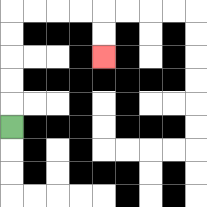{'start': '[0, 5]', 'end': '[4, 2]', 'path_directions': 'U,U,U,U,U,R,R,R,R,D,D', 'path_coordinates': '[[0, 5], [0, 4], [0, 3], [0, 2], [0, 1], [0, 0], [1, 0], [2, 0], [3, 0], [4, 0], [4, 1], [4, 2]]'}